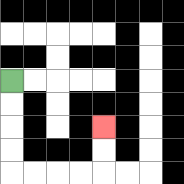{'start': '[0, 3]', 'end': '[4, 5]', 'path_directions': 'D,D,D,D,R,R,R,R,U,U', 'path_coordinates': '[[0, 3], [0, 4], [0, 5], [0, 6], [0, 7], [1, 7], [2, 7], [3, 7], [4, 7], [4, 6], [4, 5]]'}